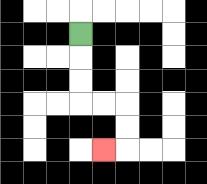{'start': '[3, 1]', 'end': '[4, 6]', 'path_directions': 'D,D,D,R,R,D,D,L', 'path_coordinates': '[[3, 1], [3, 2], [3, 3], [3, 4], [4, 4], [5, 4], [5, 5], [5, 6], [4, 6]]'}